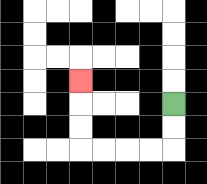{'start': '[7, 4]', 'end': '[3, 3]', 'path_directions': 'D,D,L,L,L,L,U,U,U', 'path_coordinates': '[[7, 4], [7, 5], [7, 6], [6, 6], [5, 6], [4, 6], [3, 6], [3, 5], [3, 4], [3, 3]]'}